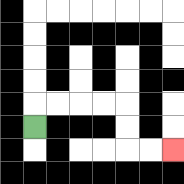{'start': '[1, 5]', 'end': '[7, 6]', 'path_directions': 'U,R,R,R,R,D,D,R,R', 'path_coordinates': '[[1, 5], [1, 4], [2, 4], [3, 4], [4, 4], [5, 4], [5, 5], [5, 6], [6, 6], [7, 6]]'}